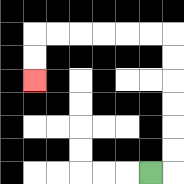{'start': '[6, 7]', 'end': '[1, 3]', 'path_directions': 'R,U,U,U,U,U,U,L,L,L,L,L,L,D,D', 'path_coordinates': '[[6, 7], [7, 7], [7, 6], [7, 5], [7, 4], [7, 3], [7, 2], [7, 1], [6, 1], [5, 1], [4, 1], [3, 1], [2, 1], [1, 1], [1, 2], [1, 3]]'}